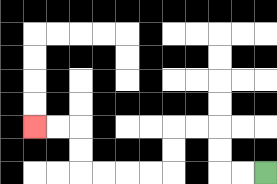{'start': '[11, 7]', 'end': '[1, 5]', 'path_directions': 'L,L,U,U,L,L,D,D,L,L,L,L,U,U,L,L', 'path_coordinates': '[[11, 7], [10, 7], [9, 7], [9, 6], [9, 5], [8, 5], [7, 5], [7, 6], [7, 7], [6, 7], [5, 7], [4, 7], [3, 7], [3, 6], [3, 5], [2, 5], [1, 5]]'}